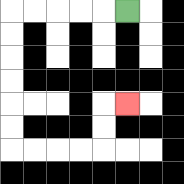{'start': '[5, 0]', 'end': '[5, 4]', 'path_directions': 'L,L,L,L,L,D,D,D,D,D,D,R,R,R,R,U,U,R', 'path_coordinates': '[[5, 0], [4, 0], [3, 0], [2, 0], [1, 0], [0, 0], [0, 1], [0, 2], [0, 3], [0, 4], [0, 5], [0, 6], [1, 6], [2, 6], [3, 6], [4, 6], [4, 5], [4, 4], [5, 4]]'}